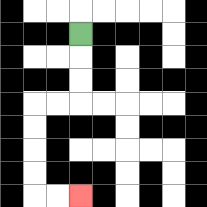{'start': '[3, 1]', 'end': '[3, 8]', 'path_directions': 'D,D,D,L,L,D,D,D,D,R,R', 'path_coordinates': '[[3, 1], [3, 2], [3, 3], [3, 4], [2, 4], [1, 4], [1, 5], [1, 6], [1, 7], [1, 8], [2, 8], [3, 8]]'}